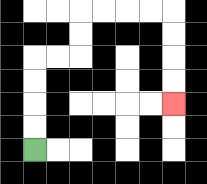{'start': '[1, 6]', 'end': '[7, 4]', 'path_directions': 'U,U,U,U,R,R,U,U,R,R,R,R,D,D,D,D', 'path_coordinates': '[[1, 6], [1, 5], [1, 4], [1, 3], [1, 2], [2, 2], [3, 2], [3, 1], [3, 0], [4, 0], [5, 0], [6, 0], [7, 0], [7, 1], [7, 2], [7, 3], [7, 4]]'}